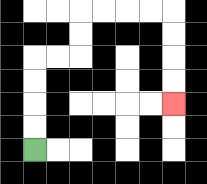{'start': '[1, 6]', 'end': '[7, 4]', 'path_directions': 'U,U,U,U,R,R,U,U,R,R,R,R,D,D,D,D', 'path_coordinates': '[[1, 6], [1, 5], [1, 4], [1, 3], [1, 2], [2, 2], [3, 2], [3, 1], [3, 0], [4, 0], [5, 0], [6, 0], [7, 0], [7, 1], [7, 2], [7, 3], [7, 4]]'}